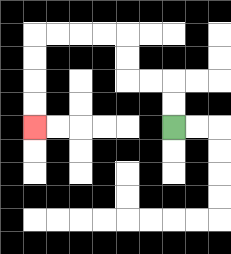{'start': '[7, 5]', 'end': '[1, 5]', 'path_directions': 'U,U,L,L,U,U,L,L,L,L,D,D,D,D', 'path_coordinates': '[[7, 5], [7, 4], [7, 3], [6, 3], [5, 3], [5, 2], [5, 1], [4, 1], [3, 1], [2, 1], [1, 1], [1, 2], [1, 3], [1, 4], [1, 5]]'}